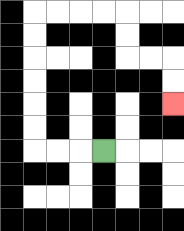{'start': '[4, 6]', 'end': '[7, 4]', 'path_directions': 'L,L,L,U,U,U,U,U,U,R,R,R,R,D,D,R,R,D,D', 'path_coordinates': '[[4, 6], [3, 6], [2, 6], [1, 6], [1, 5], [1, 4], [1, 3], [1, 2], [1, 1], [1, 0], [2, 0], [3, 0], [4, 0], [5, 0], [5, 1], [5, 2], [6, 2], [7, 2], [7, 3], [7, 4]]'}